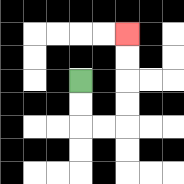{'start': '[3, 3]', 'end': '[5, 1]', 'path_directions': 'D,D,R,R,U,U,U,U', 'path_coordinates': '[[3, 3], [3, 4], [3, 5], [4, 5], [5, 5], [5, 4], [5, 3], [5, 2], [5, 1]]'}